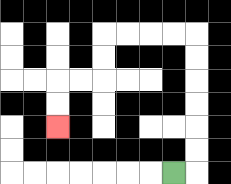{'start': '[7, 7]', 'end': '[2, 5]', 'path_directions': 'R,U,U,U,U,U,U,L,L,L,L,D,D,L,L,D,D', 'path_coordinates': '[[7, 7], [8, 7], [8, 6], [8, 5], [8, 4], [8, 3], [8, 2], [8, 1], [7, 1], [6, 1], [5, 1], [4, 1], [4, 2], [4, 3], [3, 3], [2, 3], [2, 4], [2, 5]]'}